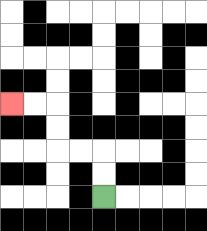{'start': '[4, 8]', 'end': '[0, 4]', 'path_directions': 'U,U,L,L,U,U,L,L', 'path_coordinates': '[[4, 8], [4, 7], [4, 6], [3, 6], [2, 6], [2, 5], [2, 4], [1, 4], [0, 4]]'}